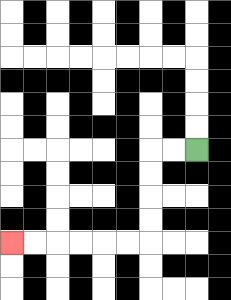{'start': '[8, 6]', 'end': '[0, 10]', 'path_directions': 'L,L,D,D,D,D,L,L,L,L,L,L', 'path_coordinates': '[[8, 6], [7, 6], [6, 6], [6, 7], [6, 8], [6, 9], [6, 10], [5, 10], [4, 10], [3, 10], [2, 10], [1, 10], [0, 10]]'}